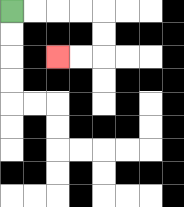{'start': '[0, 0]', 'end': '[2, 2]', 'path_directions': 'R,R,R,R,D,D,L,L', 'path_coordinates': '[[0, 0], [1, 0], [2, 0], [3, 0], [4, 0], [4, 1], [4, 2], [3, 2], [2, 2]]'}